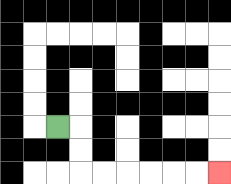{'start': '[2, 5]', 'end': '[9, 7]', 'path_directions': 'R,D,D,R,R,R,R,R,R', 'path_coordinates': '[[2, 5], [3, 5], [3, 6], [3, 7], [4, 7], [5, 7], [6, 7], [7, 7], [8, 7], [9, 7]]'}